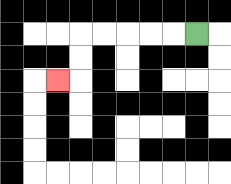{'start': '[8, 1]', 'end': '[2, 3]', 'path_directions': 'L,L,L,L,L,D,D,L', 'path_coordinates': '[[8, 1], [7, 1], [6, 1], [5, 1], [4, 1], [3, 1], [3, 2], [3, 3], [2, 3]]'}